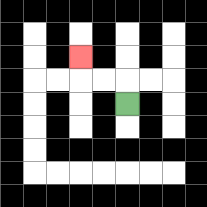{'start': '[5, 4]', 'end': '[3, 2]', 'path_directions': 'U,L,L,U', 'path_coordinates': '[[5, 4], [5, 3], [4, 3], [3, 3], [3, 2]]'}